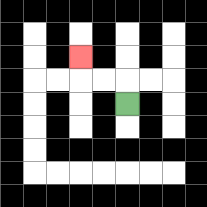{'start': '[5, 4]', 'end': '[3, 2]', 'path_directions': 'U,L,L,U', 'path_coordinates': '[[5, 4], [5, 3], [4, 3], [3, 3], [3, 2]]'}